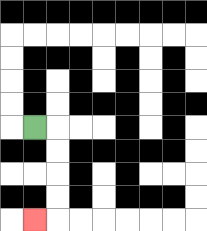{'start': '[1, 5]', 'end': '[1, 9]', 'path_directions': 'R,D,D,D,D,L', 'path_coordinates': '[[1, 5], [2, 5], [2, 6], [2, 7], [2, 8], [2, 9], [1, 9]]'}